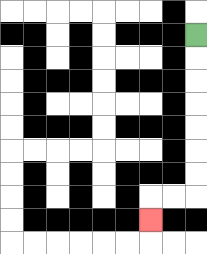{'start': '[8, 1]', 'end': '[6, 9]', 'path_directions': 'D,D,D,D,D,D,D,L,L,D', 'path_coordinates': '[[8, 1], [8, 2], [8, 3], [8, 4], [8, 5], [8, 6], [8, 7], [8, 8], [7, 8], [6, 8], [6, 9]]'}